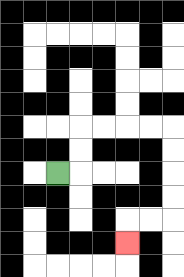{'start': '[2, 7]', 'end': '[5, 10]', 'path_directions': 'R,U,U,R,R,R,R,D,D,D,D,L,L,D', 'path_coordinates': '[[2, 7], [3, 7], [3, 6], [3, 5], [4, 5], [5, 5], [6, 5], [7, 5], [7, 6], [7, 7], [7, 8], [7, 9], [6, 9], [5, 9], [5, 10]]'}